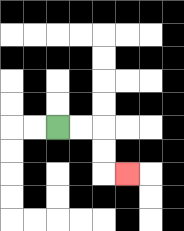{'start': '[2, 5]', 'end': '[5, 7]', 'path_directions': 'R,R,D,D,R', 'path_coordinates': '[[2, 5], [3, 5], [4, 5], [4, 6], [4, 7], [5, 7]]'}